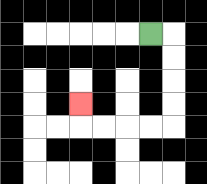{'start': '[6, 1]', 'end': '[3, 4]', 'path_directions': 'R,D,D,D,D,L,L,L,L,U', 'path_coordinates': '[[6, 1], [7, 1], [7, 2], [7, 3], [7, 4], [7, 5], [6, 5], [5, 5], [4, 5], [3, 5], [3, 4]]'}